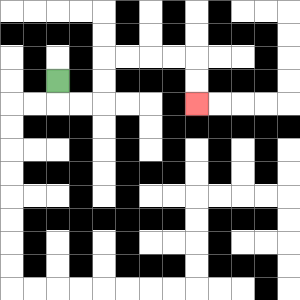{'start': '[2, 3]', 'end': '[8, 4]', 'path_directions': 'D,R,R,U,U,R,R,R,R,D,D', 'path_coordinates': '[[2, 3], [2, 4], [3, 4], [4, 4], [4, 3], [4, 2], [5, 2], [6, 2], [7, 2], [8, 2], [8, 3], [8, 4]]'}